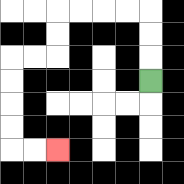{'start': '[6, 3]', 'end': '[2, 6]', 'path_directions': 'U,U,U,L,L,L,L,D,D,L,L,D,D,D,D,R,R', 'path_coordinates': '[[6, 3], [6, 2], [6, 1], [6, 0], [5, 0], [4, 0], [3, 0], [2, 0], [2, 1], [2, 2], [1, 2], [0, 2], [0, 3], [0, 4], [0, 5], [0, 6], [1, 6], [2, 6]]'}